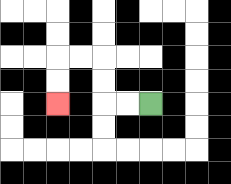{'start': '[6, 4]', 'end': '[2, 4]', 'path_directions': 'L,L,U,U,L,L,D,D', 'path_coordinates': '[[6, 4], [5, 4], [4, 4], [4, 3], [4, 2], [3, 2], [2, 2], [2, 3], [2, 4]]'}